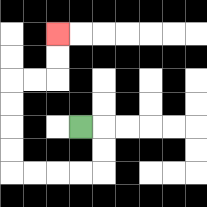{'start': '[3, 5]', 'end': '[2, 1]', 'path_directions': 'R,D,D,L,L,L,L,U,U,U,U,R,R,U,U', 'path_coordinates': '[[3, 5], [4, 5], [4, 6], [4, 7], [3, 7], [2, 7], [1, 7], [0, 7], [0, 6], [0, 5], [0, 4], [0, 3], [1, 3], [2, 3], [2, 2], [2, 1]]'}